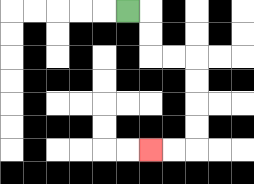{'start': '[5, 0]', 'end': '[6, 6]', 'path_directions': 'R,D,D,R,R,D,D,D,D,L,L', 'path_coordinates': '[[5, 0], [6, 0], [6, 1], [6, 2], [7, 2], [8, 2], [8, 3], [8, 4], [8, 5], [8, 6], [7, 6], [6, 6]]'}